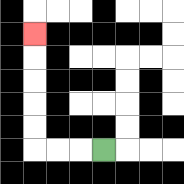{'start': '[4, 6]', 'end': '[1, 1]', 'path_directions': 'L,L,L,U,U,U,U,U', 'path_coordinates': '[[4, 6], [3, 6], [2, 6], [1, 6], [1, 5], [1, 4], [1, 3], [1, 2], [1, 1]]'}